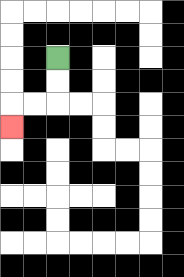{'start': '[2, 2]', 'end': '[0, 5]', 'path_directions': 'D,D,L,L,D', 'path_coordinates': '[[2, 2], [2, 3], [2, 4], [1, 4], [0, 4], [0, 5]]'}